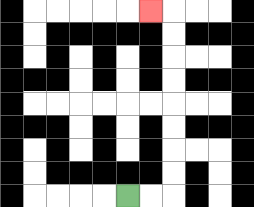{'start': '[5, 8]', 'end': '[6, 0]', 'path_directions': 'R,R,U,U,U,U,U,U,U,U,L', 'path_coordinates': '[[5, 8], [6, 8], [7, 8], [7, 7], [7, 6], [7, 5], [7, 4], [7, 3], [7, 2], [7, 1], [7, 0], [6, 0]]'}